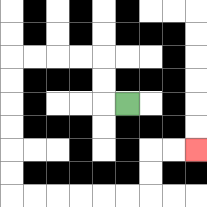{'start': '[5, 4]', 'end': '[8, 6]', 'path_directions': 'L,U,U,L,L,L,L,D,D,D,D,D,D,R,R,R,R,R,R,U,U,R,R', 'path_coordinates': '[[5, 4], [4, 4], [4, 3], [4, 2], [3, 2], [2, 2], [1, 2], [0, 2], [0, 3], [0, 4], [0, 5], [0, 6], [0, 7], [0, 8], [1, 8], [2, 8], [3, 8], [4, 8], [5, 8], [6, 8], [6, 7], [6, 6], [7, 6], [8, 6]]'}